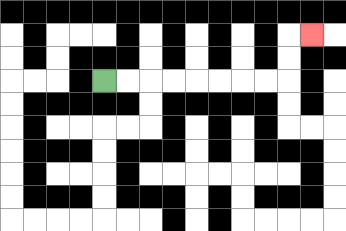{'start': '[4, 3]', 'end': '[13, 1]', 'path_directions': 'R,R,R,R,R,R,R,R,U,U,R', 'path_coordinates': '[[4, 3], [5, 3], [6, 3], [7, 3], [8, 3], [9, 3], [10, 3], [11, 3], [12, 3], [12, 2], [12, 1], [13, 1]]'}